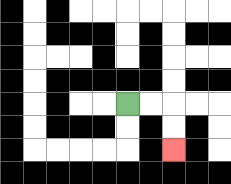{'start': '[5, 4]', 'end': '[7, 6]', 'path_directions': 'R,R,D,D', 'path_coordinates': '[[5, 4], [6, 4], [7, 4], [7, 5], [7, 6]]'}